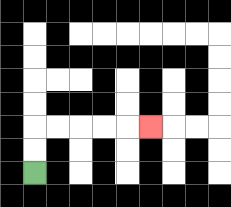{'start': '[1, 7]', 'end': '[6, 5]', 'path_directions': 'U,U,R,R,R,R,R', 'path_coordinates': '[[1, 7], [1, 6], [1, 5], [2, 5], [3, 5], [4, 5], [5, 5], [6, 5]]'}